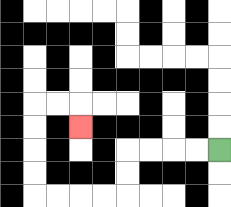{'start': '[9, 6]', 'end': '[3, 5]', 'path_directions': 'L,L,L,L,D,D,L,L,L,L,U,U,U,U,R,R,D', 'path_coordinates': '[[9, 6], [8, 6], [7, 6], [6, 6], [5, 6], [5, 7], [5, 8], [4, 8], [3, 8], [2, 8], [1, 8], [1, 7], [1, 6], [1, 5], [1, 4], [2, 4], [3, 4], [3, 5]]'}